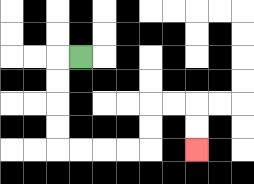{'start': '[3, 2]', 'end': '[8, 6]', 'path_directions': 'L,D,D,D,D,R,R,R,R,U,U,R,R,D,D', 'path_coordinates': '[[3, 2], [2, 2], [2, 3], [2, 4], [2, 5], [2, 6], [3, 6], [4, 6], [5, 6], [6, 6], [6, 5], [6, 4], [7, 4], [8, 4], [8, 5], [8, 6]]'}